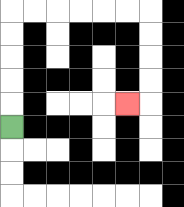{'start': '[0, 5]', 'end': '[5, 4]', 'path_directions': 'U,U,U,U,U,R,R,R,R,R,R,D,D,D,D,L', 'path_coordinates': '[[0, 5], [0, 4], [0, 3], [0, 2], [0, 1], [0, 0], [1, 0], [2, 0], [3, 0], [4, 0], [5, 0], [6, 0], [6, 1], [6, 2], [6, 3], [6, 4], [5, 4]]'}